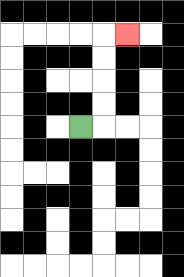{'start': '[3, 5]', 'end': '[5, 1]', 'path_directions': 'R,U,U,U,U,R', 'path_coordinates': '[[3, 5], [4, 5], [4, 4], [4, 3], [4, 2], [4, 1], [5, 1]]'}